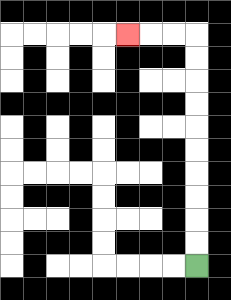{'start': '[8, 11]', 'end': '[5, 1]', 'path_directions': 'U,U,U,U,U,U,U,U,U,U,L,L,L', 'path_coordinates': '[[8, 11], [8, 10], [8, 9], [8, 8], [8, 7], [8, 6], [8, 5], [8, 4], [8, 3], [8, 2], [8, 1], [7, 1], [6, 1], [5, 1]]'}